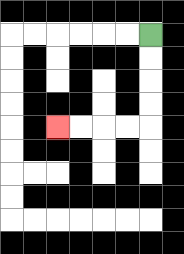{'start': '[6, 1]', 'end': '[2, 5]', 'path_directions': 'D,D,D,D,L,L,L,L', 'path_coordinates': '[[6, 1], [6, 2], [6, 3], [6, 4], [6, 5], [5, 5], [4, 5], [3, 5], [2, 5]]'}